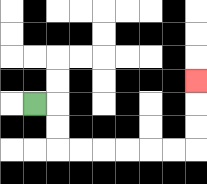{'start': '[1, 4]', 'end': '[8, 3]', 'path_directions': 'R,D,D,R,R,R,R,R,R,U,U,U', 'path_coordinates': '[[1, 4], [2, 4], [2, 5], [2, 6], [3, 6], [4, 6], [5, 6], [6, 6], [7, 6], [8, 6], [8, 5], [8, 4], [8, 3]]'}